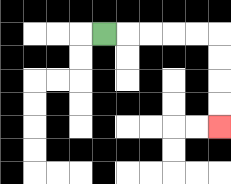{'start': '[4, 1]', 'end': '[9, 5]', 'path_directions': 'R,R,R,R,R,D,D,D,D', 'path_coordinates': '[[4, 1], [5, 1], [6, 1], [7, 1], [8, 1], [9, 1], [9, 2], [9, 3], [9, 4], [9, 5]]'}